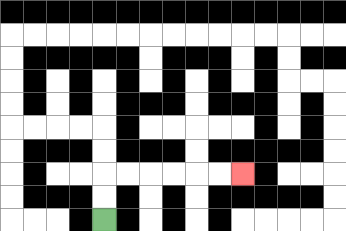{'start': '[4, 9]', 'end': '[10, 7]', 'path_directions': 'U,U,R,R,R,R,R,R', 'path_coordinates': '[[4, 9], [4, 8], [4, 7], [5, 7], [6, 7], [7, 7], [8, 7], [9, 7], [10, 7]]'}